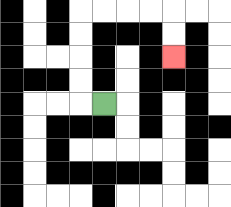{'start': '[4, 4]', 'end': '[7, 2]', 'path_directions': 'L,U,U,U,U,R,R,R,R,D,D', 'path_coordinates': '[[4, 4], [3, 4], [3, 3], [3, 2], [3, 1], [3, 0], [4, 0], [5, 0], [6, 0], [7, 0], [7, 1], [7, 2]]'}